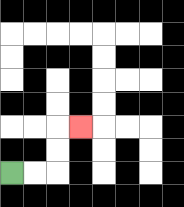{'start': '[0, 7]', 'end': '[3, 5]', 'path_directions': 'R,R,U,U,R', 'path_coordinates': '[[0, 7], [1, 7], [2, 7], [2, 6], [2, 5], [3, 5]]'}